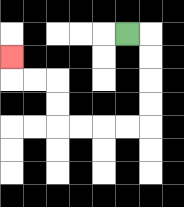{'start': '[5, 1]', 'end': '[0, 2]', 'path_directions': 'R,D,D,D,D,L,L,L,L,U,U,L,L,U', 'path_coordinates': '[[5, 1], [6, 1], [6, 2], [6, 3], [6, 4], [6, 5], [5, 5], [4, 5], [3, 5], [2, 5], [2, 4], [2, 3], [1, 3], [0, 3], [0, 2]]'}